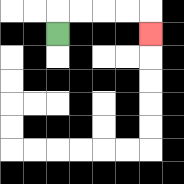{'start': '[2, 1]', 'end': '[6, 1]', 'path_directions': 'U,R,R,R,R,D', 'path_coordinates': '[[2, 1], [2, 0], [3, 0], [4, 0], [5, 0], [6, 0], [6, 1]]'}